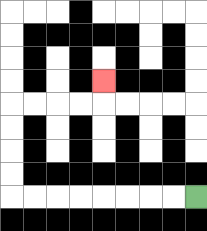{'start': '[8, 8]', 'end': '[4, 3]', 'path_directions': 'L,L,L,L,L,L,L,L,U,U,U,U,R,R,R,R,U', 'path_coordinates': '[[8, 8], [7, 8], [6, 8], [5, 8], [4, 8], [3, 8], [2, 8], [1, 8], [0, 8], [0, 7], [0, 6], [0, 5], [0, 4], [1, 4], [2, 4], [3, 4], [4, 4], [4, 3]]'}